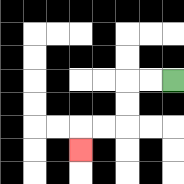{'start': '[7, 3]', 'end': '[3, 6]', 'path_directions': 'L,L,D,D,L,L,D', 'path_coordinates': '[[7, 3], [6, 3], [5, 3], [5, 4], [5, 5], [4, 5], [3, 5], [3, 6]]'}